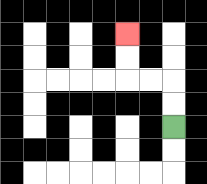{'start': '[7, 5]', 'end': '[5, 1]', 'path_directions': 'U,U,L,L,U,U', 'path_coordinates': '[[7, 5], [7, 4], [7, 3], [6, 3], [5, 3], [5, 2], [5, 1]]'}